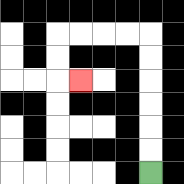{'start': '[6, 7]', 'end': '[3, 3]', 'path_directions': 'U,U,U,U,U,U,L,L,L,L,D,D,R', 'path_coordinates': '[[6, 7], [6, 6], [6, 5], [6, 4], [6, 3], [6, 2], [6, 1], [5, 1], [4, 1], [3, 1], [2, 1], [2, 2], [2, 3], [3, 3]]'}